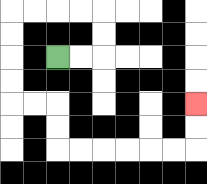{'start': '[2, 2]', 'end': '[8, 4]', 'path_directions': 'R,R,U,U,L,L,L,L,D,D,D,D,R,R,D,D,R,R,R,R,R,R,U,U', 'path_coordinates': '[[2, 2], [3, 2], [4, 2], [4, 1], [4, 0], [3, 0], [2, 0], [1, 0], [0, 0], [0, 1], [0, 2], [0, 3], [0, 4], [1, 4], [2, 4], [2, 5], [2, 6], [3, 6], [4, 6], [5, 6], [6, 6], [7, 6], [8, 6], [8, 5], [8, 4]]'}